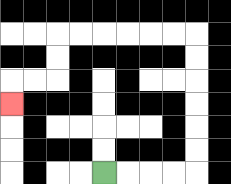{'start': '[4, 7]', 'end': '[0, 4]', 'path_directions': 'R,R,R,R,U,U,U,U,U,U,L,L,L,L,L,L,D,D,L,L,D', 'path_coordinates': '[[4, 7], [5, 7], [6, 7], [7, 7], [8, 7], [8, 6], [8, 5], [8, 4], [8, 3], [8, 2], [8, 1], [7, 1], [6, 1], [5, 1], [4, 1], [3, 1], [2, 1], [2, 2], [2, 3], [1, 3], [0, 3], [0, 4]]'}